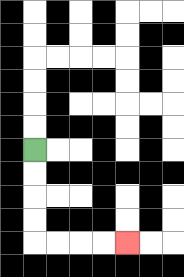{'start': '[1, 6]', 'end': '[5, 10]', 'path_directions': 'D,D,D,D,R,R,R,R', 'path_coordinates': '[[1, 6], [1, 7], [1, 8], [1, 9], [1, 10], [2, 10], [3, 10], [4, 10], [5, 10]]'}